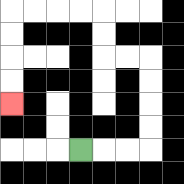{'start': '[3, 6]', 'end': '[0, 4]', 'path_directions': 'R,R,R,U,U,U,U,L,L,U,U,L,L,L,L,D,D,D,D', 'path_coordinates': '[[3, 6], [4, 6], [5, 6], [6, 6], [6, 5], [6, 4], [6, 3], [6, 2], [5, 2], [4, 2], [4, 1], [4, 0], [3, 0], [2, 0], [1, 0], [0, 0], [0, 1], [0, 2], [0, 3], [0, 4]]'}